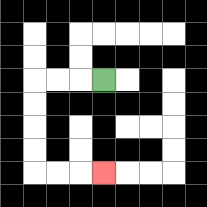{'start': '[4, 3]', 'end': '[4, 7]', 'path_directions': 'L,L,L,D,D,D,D,R,R,R', 'path_coordinates': '[[4, 3], [3, 3], [2, 3], [1, 3], [1, 4], [1, 5], [1, 6], [1, 7], [2, 7], [3, 7], [4, 7]]'}